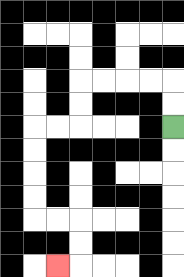{'start': '[7, 5]', 'end': '[2, 11]', 'path_directions': 'U,U,L,L,L,L,D,D,L,L,D,D,D,D,R,R,D,D,L', 'path_coordinates': '[[7, 5], [7, 4], [7, 3], [6, 3], [5, 3], [4, 3], [3, 3], [3, 4], [3, 5], [2, 5], [1, 5], [1, 6], [1, 7], [1, 8], [1, 9], [2, 9], [3, 9], [3, 10], [3, 11], [2, 11]]'}